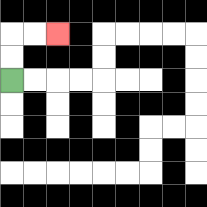{'start': '[0, 3]', 'end': '[2, 1]', 'path_directions': 'U,U,R,R', 'path_coordinates': '[[0, 3], [0, 2], [0, 1], [1, 1], [2, 1]]'}